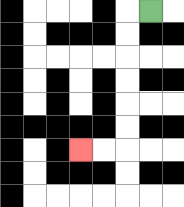{'start': '[6, 0]', 'end': '[3, 6]', 'path_directions': 'L,D,D,D,D,D,D,L,L', 'path_coordinates': '[[6, 0], [5, 0], [5, 1], [5, 2], [5, 3], [5, 4], [5, 5], [5, 6], [4, 6], [3, 6]]'}